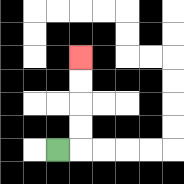{'start': '[2, 6]', 'end': '[3, 2]', 'path_directions': 'R,U,U,U,U', 'path_coordinates': '[[2, 6], [3, 6], [3, 5], [3, 4], [3, 3], [3, 2]]'}